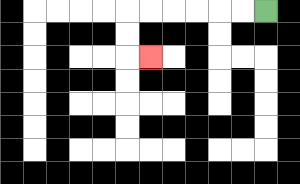{'start': '[11, 0]', 'end': '[6, 2]', 'path_directions': 'L,L,L,L,L,L,D,D,R', 'path_coordinates': '[[11, 0], [10, 0], [9, 0], [8, 0], [7, 0], [6, 0], [5, 0], [5, 1], [5, 2], [6, 2]]'}